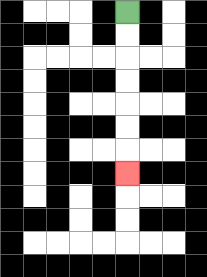{'start': '[5, 0]', 'end': '[5, 7]', 'path_directions': 'D,D,D,D,D,D,D', 'path_coordinates': '[[5, 0], [5, 1], [5, 2], [5, 3], [5, 4], [5, 5], [5, 6], [5, 7]]'}